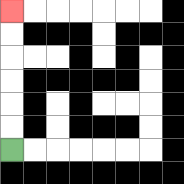{'start': '[0, 6]', 'end': '[0, 0]', 'path_directions': 'U,U,U,U,U,U', 'path_coordinates': '[[0, 6], [0, 5], [0, 4], [0, 3], [0, 2], [0, 1], [0, 0]]'}